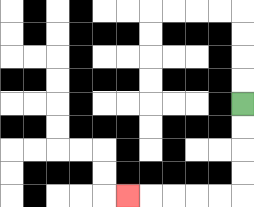{'start': '[10, 4]', 'end': '[5, 8]', 'path_directions': 'D,D,D,D,L,L,L,L,L', 'path_coordinates': '[[10, 4], [10, 5], [10, 6], [10, 7], [10, 8], [9, 8], [8, 8], [7, 8], [6, 8], [5, 8]]'}